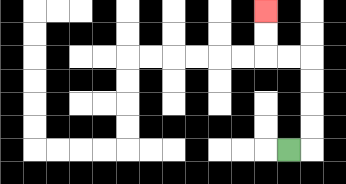{'start': '[12, 6]', 'end': '[11, 0]', 'path_directions': 'R,U,U,U,U,L,L,U,U', 'path_coordinates': '[[12, 6], [13, 6], [13, 5], [13, 4], [13, 3], [13, 2], [12, 2], [11, 2], [11, 1], [11, 0]]'}